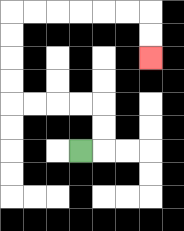{'start': '[3, 6]', 'end': '[6, 2]', 'path_directions': 'R,U,U,L,L,L,L,U,U,U,U,R,R,R,R,R,R,D,D', 'path_coordinates': '[[3, 6], [4, 6], [4, 5], [4, 4], [3, 4], [2, 4], [1, 4], [0, 4], [0, 3], [0, 2], [0, 1], [0, 0], [1, 0], [2, 0], [3, 0], [4, 0], [5, 0], [6, 0], [6, 1], [6, 2]]'}